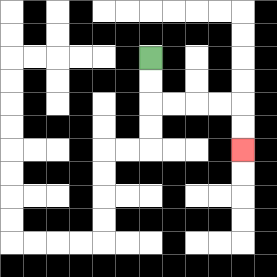{'start': '[6, 2]', 'end': '[10, 6]', 'path_directions': 'D,D,R,R,R,R,D,D', 'path_coordinates': '[[6, 2], [6, 3], [6, 4], [7, 4], [8, 4], [9, 4], [10, 4], [10, 5], [10, 6]]'}